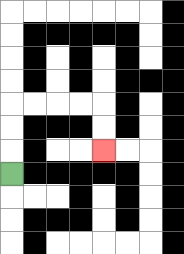{'start': '[0, 7]', 'end': '[4, 6]', 'path_directions': 'U,U,U,R,R,R,R,D,D', 'path_coordinates': '[[0, 7], [0, 6], [0, 5], [0, 4], [1, 4], [2, 4], [3, 4], [4, 4], [4, 5], [4, 6]]'}